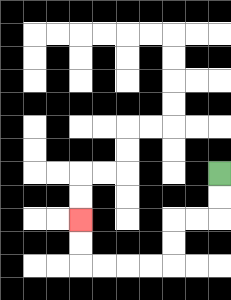{'start': '[9, 7]', 'end': '[3, 9]', 'path_directions': 'D,D,L,L,D,D,L,L,L,L,U,U', 'path_coordinates': '[[9, 7], [9, 8], [9, 9], [8, 9], [7, 9], [7, 10], [7, 11], [6, 11], [5, 11], [4, 11], [3, 11], [3, 10], [3, 9]]'}